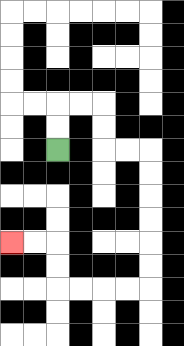{'start': '[2, 6]', 'end': '[0, 10]', 'path_directions': 'U,U,R,R,D,D,R,R,D,D,D,D,D,D,L,L,L,L,U,U,L,L', 'path_coordinates': '[[2, 6], [2, 5], [2, 4], [3, 4], [4, 4], [4, 5], [4, 6], [5, 6], [6, 6], [6, 7], [6, 8], [6, 9], [6, 10], [6, 11], [6, 12], [5, 12], [4, 12], [3, 12], [2, 12], [2, 11], [2, 10], [1, 10], [0, 10]]'}